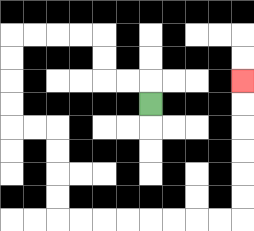{'start': '[6, 4]', 'end': '[10, 3]', 'path_directions': 'U,L,L,U,U,L,L,L,L,D,D,D,D,R,R,D,D,D,D,R,R,R,R,R,R,R,R,U,U,U,U,U,U', 'path_coordinates': '[[6, 4], [6, 3], [5, 3], [4, 3], [4, 2], [4, 1], [3, 1], [2, 1], [1, 1], [0, 1], [0, 2], [0, 3], [0, 4], [0, 5], [1, 5], [2, 5], [2, 6], [2, 7], [2, 8], [2, 9], [3, 9], [4, 9], [5, 9], [6, 9], [7, 9], [8, 9], [9, 9], [10, 9], [10, 8], [10, 7], [10, 6], [10, 5], [10, 4], [10, 3]]'}